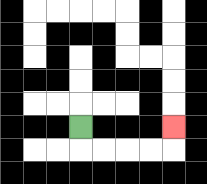{'start': '[3, 5]', 'end': '[7, 5]', 'path_directions': 'D,R,R,R,R,U', 'path_coordinates': '[[3, 5], [3, 6], [4, 6], [5, 6], [6, 6], [7, 6], [7, 5]]'}